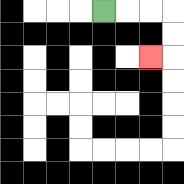{'start': '[4, 0]', 'end': '[6, 2]', 'path_directions': 'R,R,R,D,D,L', 'path_coordinates': '[[4, 0], [5, 0], [6, 0], [7, 0], [7, 1], [7, 2], [6, 2]]'}